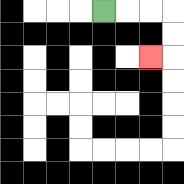{'start': '[4, 0]', 'end': '[6, 2]', 'path_directions': 'R,R,R,D,D,L', 'path_coordinates': '[[4, 0], [5, 0], [6, 0], [7, 0], [7, 1], [7, 2], [6, 2]]'}